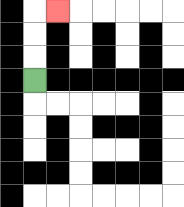{'start': '[1, 3]', 'end': '[2, 0]', 'path_directions': 'U,U,U,R', 'path_coordinates': '[[1, 3], [1, 2], [1, 1], [1, 0], [2, 0]]'}